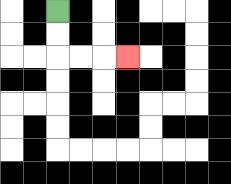{'start': '[2, 0]', 'end': '[5, 2]', 'path_directions': 'D,D,R,R,R', 'path_coordinates': '[[2, 0], [2, 1], [2, 2], [3, 2], [4, 2], [5, 2]]'}